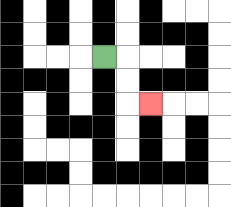{'start': '[4, 2]', 'end': '[6, 4]', 'path_directions': 'R,D,D,R', 'path_coordinates': '[[4, 2], [5, 2], [5, 3], [5, 4], [6, 4]]'}